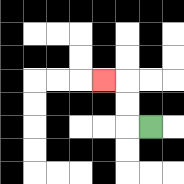{'start': '[6, 5]', 'end': '[4, 3]', 'path_directions': 'L,U,U,L', 'path_coordinates': '[[6, 5], [5, 5], [5, 4], [5, 3], [4, 3]]'}